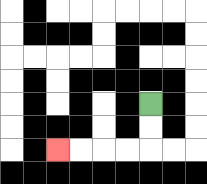{'start': '[6, 4]', 'end': '[2, 6]', 'path_directions': 'D,D,L,L,L,L', 'path_coordinates': '[[6, 4], [6, 5], [6, 6], [5, 6], [4, 6], [3, 6], [2, 6]]'}